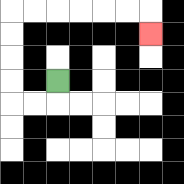{'start': '[2, 3]', 'end': '[6, 1]', 'path_directions': 'D,L,L,U,U,U,U,R,R,R,R,R,R,D', 'path_coordinates': '[[2, 3], [2, 4], [1, 4], [0, 4], [0, 3], [0, 2], [0, 1], [0, 0], [1, 0], [2, 0], [3, 0], [4, 0], [5, 0], [6, 0], [6, 1]]'}